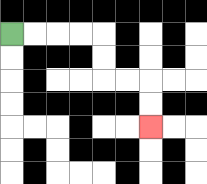{'start': '[0, 1]', 'end': '[6, 5]', 'path_directions': 'R,R,R,R,D,D,R,R,D,D', 'path_coordinates': '[[0, 1], [1, 1], [2, 1], [3, 1], [4, 1], [4, 2], [4, 3], [5, 3], [6, 3], [6, 4], [6, 5]]'}